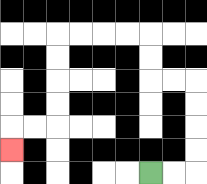{'start': '[6, 7]', 'end': '[0, 6]', 'path_directions': 'R,R,U,U,U,U,L,L,U,U,L,L,L,L,D,D,D,D,L,L,D', 'path_coordinates': '[[6, 7], [7, 7], [8, 7], [8, 6], [8, 5], [8, 4], [8, 3], [7, 3], [6, 3], [6, 2], [6, 1], [5, 1], [4, 1], [3, 1], [2, 1], [2, 2], [2, 3], [2, 4], [2, 5], [1, 5], [0, 5], [0, 6]]'}